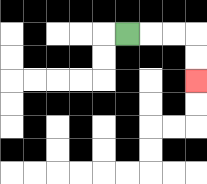{'start': '[5, 1]', 'end': '[8, 3]', 'path_directions': 'R,R,R,D,D', 'path_coordinates': '[[5, 1], [6, 1], [7, 1], [8, 1], [8, 2], [8, 3]]'}